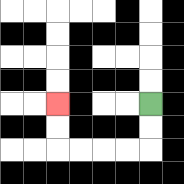{'start': '[6, 4]', 'end': '[2, 4]', 'path_directions': 'D,D,L,L,L,L,U,U', 'path_coordinates': '[[6, 4], [6, 5], [6, 6], [5, 6], [4, 6], [3, 6], [2, 6], [2, 5], [2, 4]]'}